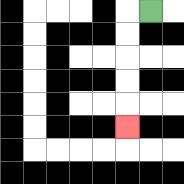{'start': '[6, 0]', 'end': '[5, 5]', 'path_directions': 'L,D,D,D,D,D', 'path_coordinates': '[[6, 0], [5, 0], [5, 1], [5, 2], [5, 3], [5, 4], [5, 5]]'}